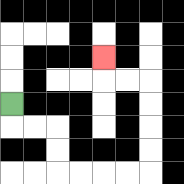{'start': '[0, 4]', 'end': '[4, 2]', 'path_directions': 'D,R,R,D,D,R,R,R,R,U,U,U,U,L,L,U', 'path_coordinates': '[[0, 4], [0, 5], [1, 5], [2, 5], [2, 6], [2, 7], [3, 7], [4, 7], [5, 7], [6, 7], [6, 6], [6, 5], [6, 4], [6, 3], [5, 3], [4, 3], [4, 2]]'}